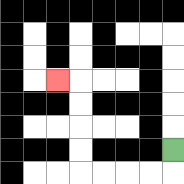{'start': '[7, 6]', 'end': '[2, 3]', 'path_directions': 'D,L,L,L,L,U,U,U,U,L', 'path_coordinates': '[[7, 6], [7, 7], [6, 7], [5, 7], [4, 7], [3, 7], [3, 6], [3, 5], [3, 4], [3, 3], [2, 3]]'}